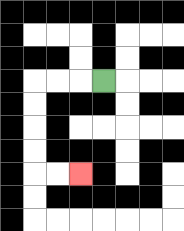{'start': '[4, 3]', 'end': '[3, 7]', 'path_directions': 'L,L,L,D,D,D,D,R,R', 'path_coordinates': '[[4, 3], [3, 3], [2, 3], [1, 3], [1, 4], [1, 5], [1, 6], [1, 7], [2, 7], [3, 7]]'}